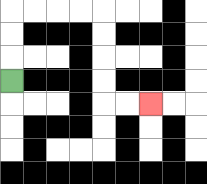{'start': '[0, 3]', 'end': '[6, 4]', 'path_directions': 'U,U,U,R,R,R,R,D,D,D,D,R,R', 'path_coordinates': '[[0, 3], [0, 2], [0, 1], [0, 0], [1, 0], [2, 0], [3, 0], [4, 0], [4, 1], [4, 2], [4, 3], [4, 4], [5, 4], [6, 4]]'}